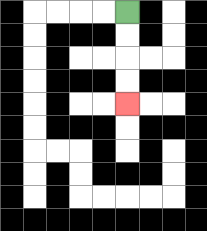{'start': '[5, 0]', 'end': '[5, 4]', 'path_directions': 'D,D,D,D', 'path_coordinates': '[[5, 0], [5, 1], [5, 2], [5, 3], [5, 4]]'}